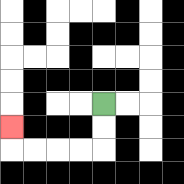{'start': '[4, 4]', 'end': '[0, 5]', 'path_directions': 'D,D,L,L,L,L,U', 'path_coordinates': '[[4, 4], [4, 5], [4, 6], [3, 6], [2, 6], [1, 6], [0, 6], [0, 5]]'}